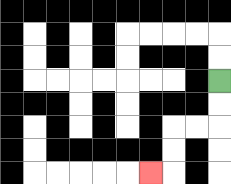{'start': '[9, 3]', 'end': '[6, 7]', 'path_directions': 'D,D,L,L,D,D,L', 'path_coordinates': '[[9, 3], [9, 4], [9, 5], [8, 5], [7, 5], [7, 6], [7, 7], [6, 7]]'}